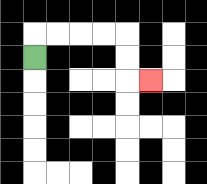{'start': '[1, 2]', 'end': '[6, 3]', 'path_directions': 'U,R,R,R,R,D,D,R', 'path_coordinates': '[[1, 2], [1, 1], [2, 1], [3, 1], [4, 1], [5, 1], [5, 2], [5, 3], [6, 3]]'}